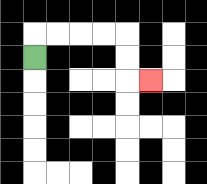{'start': '[1, 2]', 'end': '[6, 3]', 'path_directions': 'U,R,R,R,R,D,D,R', 'path_coordinates': '[[1, 2], [1, 1], [2, 1], [3, 1], [4, 1], [5, 1], [5, 2], [5, 3], [6, 3]]'}